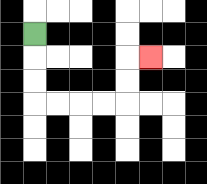{'start': '[1, 1]', 'end': '[6, 2]', 'path_directions': 'D,D,D,R,R,R,R,U,U,R', 'path_coordinates': '[[1, 1], [1, 2], [1, 3], [1, 4], [2, 4], [3, 4], [4, 4], [5, 4], [5, 3], [5, 2], [6, 2]]'}